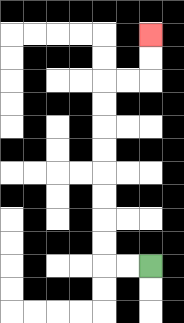{'start': '[6, 11]', 'end': '[6, 1]', 'path_directions': 'L,L,U,U,U,U,U,U,U,U,R,R,U,U', 'path_coordinates': '[[6, 11], [5, 11], [4, 11], [4, 10], [4, 9], [4, 8], [4, 7], [4, 6], [4, 5], [4, 4], [4, 3], [5, 3], [6, 3], [6, 2], [6, 1]]'}